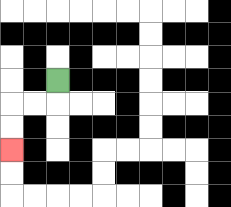{'start': '[2, 3]', 'end': '[0, 6]', 'path_directions': 'D,L,L,D,D', 'path_coordinates': '[[2, 3], [2, 4], [1, 4], [0, 4], [0, 5], [0, 6]]'}